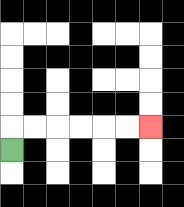{'start': '[0, 6]', 'end': '[6, 5]', 'path_directions': 'U,R,R,R,R,R,R', 'path_coordinates': '[[0, 6], [0, 5], [1, 5], [2, 5], [3, 5], [4, 5], [5, 5], [6, 5]]'}